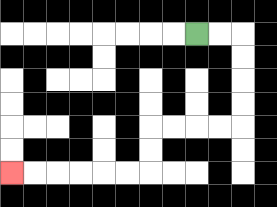{'start': '[8, 1]', 'end': '[0, 7]', 'path_directions': 'R,R,D,D,D,D,L,L,L,L,D,D,L,L,L,L,L,L', 'path_coordinates': '[[8, 1], [9, 1], [10, 1], [10, 2], [10, 3], [10, 4], [10, 5], [9, 5], [8, 5], [7, 5], [6, 5], [6, 6], [6, 7], [5, 7], [4, 7], [3, 7], [2, 7], [1, 7], [0, 7]]'}